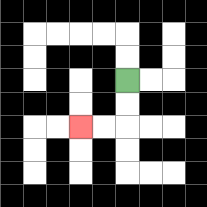{'start': '[5, 3]', 'end': '[3, 5]', 'path_directions': 'D,D,L,L', 'path_coordinates': '[[5, 3], [5, 4], [5, 5], [4, 5], [3, 5]]'}